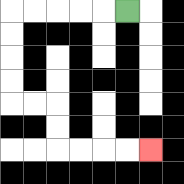{'start': '[5, 0]', 'end': '[6, 6]', 'path_directions': 'L,L,L,L,L,D,D,D,D,R,R,D,D,R,R,R,R', 'path_coordinates': '[[5, 0], [4, 0], [3, 0], [2, 0], [1, 0], [0, 0], [0, 1], [0, 2], [0, 3], [0, 4], [1, 4], [2, 4], [2, 5], [2, 6], [3, 6], [4, 6], [5, 6], [6, 6]]'}